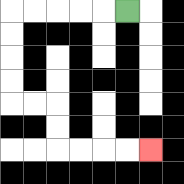{'start': '[5, 0]', 'end': '[6, 6]', 'path_directions': 'L,L,L,L,L,D,D,D,D,R,R,D,D,R,R,R,R', 'path_coordinates': '[[5, 0], [4, 0], [3, 0], [2, 0], [1, 0], [0, 0], [0, 1], [0, 2], [0, 3], [0, 4], [1, 4], [2, 4], [2, 5], [2, 6], [3, 6], [4, 6], [5, 6], [6, 6]]'}